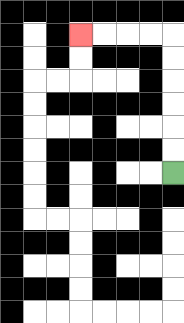{'start': '[7, 7]', 'end': '[3, 1]', 'path_directions': 'U,U,U,U,U,U,L,L,L,L', 'path_coordinates': '[[7, 7], [7, 6], [7, 5], [7, 4], [7, 3], [7, 2], [7, 1], [6, 1], [5, 1], [4, 1], [3, 1]]'}